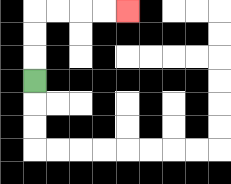{'start': '[1, 3]', 'end': '[5, 0]', 'path_directions': 'U,U,U,R,R,R,R', 'path_coordinates': '[[1, 3], [1, 2], [1, 1], [1, 0], [2, 0], [3, 0], [4, 0], [5, 0]]'}